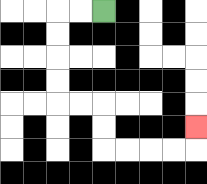{'start': '[4, 0]', 'end': '[8, 5]', 'path_directions': 'L,L,D,D,D,D,R,R,D,D,R,R,R,R,U', 'path_coordinates': '[[4, 0], [3, 0], [2, 0], [2, 1], [2, 2], [2, 3], [2, 4], [3, 4], [4, 4], [4, 5], [4, 6], [5, 6], [6, 6], [7, 6], [8, 6], [8, 5]]'}